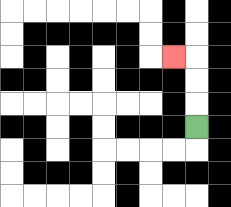{'start': '[8, 5]', 'end': '[7, 2]', 'path_directions': 'U,U,U,L', 'path_coordinates': '[[8, 5], [8, 4], [8, 3], [8, 2], [7, 2]]'}